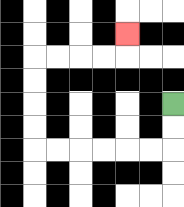{'start': '[7, 4]', 'end': '[5, 1]', 'path_directions': 'D,D,L,L,L,L,L,L,U,U,U,U,R,R,R,R,U', 'path_coordinates': '[[7, 4], [7, 5], [7, 6], [6, 6], [5, 6], [4, 6], [3, 6], [2, 6], [1, 6], [1, 5], [1, 4], [1, 3], [1, 2], [2, 2], [3, 2], [4, 2], [5, 2], [5, 1]]'}